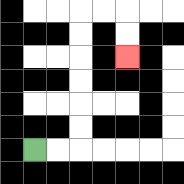{'start': '[1, 6]', 'end': '[5, 2]', 'path_directions': 'R,R,U,U,U,U,U,U,R,R,D,D', 'path_coordinates': '[[1, 6], [2, 6], [3, 6], [3, 5], [3, 4], [3, 3], [3, 2], [3, 1], [3, 0], [4, 0], [5, 0], [5, 1], [5, 2]]'}